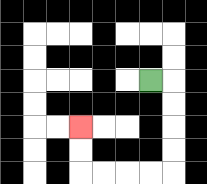{'start': '[6, 3]', 'end': '[3, 5]', 'path_directions': 'R,D,D,D,D,L,L,L,L,U,U', 'path_coordinates': '[[6, 3], [7, 3], [7, 4], [7, 5], [7, 6], [7, 7], [6, 7], [5, 7], [4, 7], [3, 7], [3, 6], [3, 5]]'}